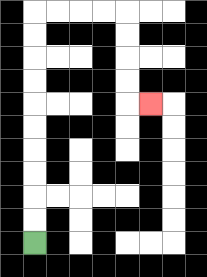{'start': '[1, 10]', 'end': '[6, 4]', 'path_directions': 'U,U,U,U,U,U,U,U,U,U,R,R,R,R,D,D,D,D,R', 'path_coordinates': '[[1, 10], [1, 9], [1, 8], [1, 7], [1, 6], [1, 5], [1, 4], [1, 3], [1, 2], [1, 1], [1, 0], [2, 0], [3, 0], [4, 0], [5, 0], [5, 1], [5, 2], [5, 3], [5, 4], [6, 4]]'}